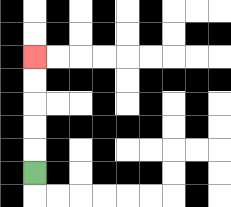{'start': '[1, 7]', 'end': '[1, 2]', 'path_directions': 'U,U,U,U,U', 'path_coordinates': '[[1, 7], [1, 6], [1, 5], [1, 4], [1, 3], [1, 2]]'}